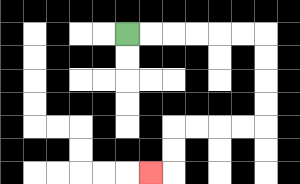{'start': '[5, 1]', 'end': '[6, 7]', 'path_directions': 'R,R,R,R,R,R,D,D,D,D,L,L,L,L,D,D,L', 'path_coordinates': '[[5, 1], [6, 1], [7, 1], [8, 1], [9, 1], [10, 1], [11, 1], [11, 2], [11, 3], [11, 4], [11, 5], [10, 5], [9, 5], [8, 5], [7, 5], [7, 6], [7, 7], [6, 7]]'}